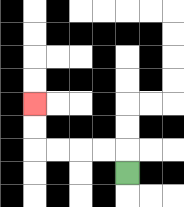{'start': '[5, 7]', 'end': '[1, 4]', 'path_directions': 'U,L,L,L,L,U,U', 'path_coordinates': '[[5, 7], [5, 6], [4, 6], [3, 6], [2, 6], [1, 6], [1, 5], [1, 4]]'}